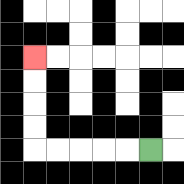{'start': '[6, 6]', 'end': '[1, 2]', 'path_directions': 'L,L,L,L,L,U,U,U,U', 'path_coordinates': '[[6, 6], [5, 6], [4, 6], [3, 6], [2, 6], [1, 6], [1, 5], [1, 4], [1, 3], [1, 2]]'}